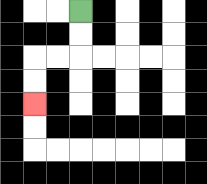{'start': '[3, 0]', 'end': '[1, 4]', 'path_directions': 'D,D,L,L,D,D', 'path_coordinates': '[[3, 0], [3, 1], [3, 2], [2, 2], [1, 2], [1, 3], [1, 4]]'}